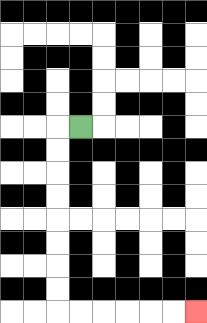{'start': '[3, 5]', 'end': '[8, 13]', 'path_directions': 'L,D,D,D,D,D,D,D,D,R,R,R,R,R,R', 'path_coordinates': '[[3, 5], [2, 5], [2, 6], [2, 7], [2, 8], [2, 9], [2, 10], [2, 11], [2, 12], [2, 13], [3, 13], [4, 13], [5, 13], [6, 13], [7, 13], [8, 13]]'}